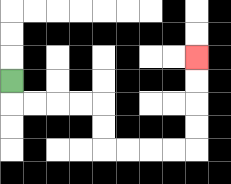{'start': '[0, 3]', 'end': '[8, 2]', 'path_directions': 'D,R,R,R,R,D,D,R,R,R,R,U,U,U,U', 'path_coordinates': '[[0, 3], [0, 4], [1, 4], [2, 4], [3, 4], [4, 4], [4, 5], [4, 6], [5, 6], [6, 6], [7, 6], [8, 6], [8, 5], [8, 4], [8, 3], [8, 2]]'}